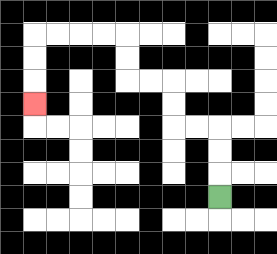{'start': '[9, 8]', 'end': '[1, 4]', 'path_directions': 'U,U,U,L,L,U,U,L,L,U,U,L,L,L,L,D,D,D', 'path_coordinates': '[[9, 8], [9, 7], [9, 6], [9, 5], [8, 5], [7, 5], [7, 4], [7, 3], [6, 3], [5, 3], [5, 2], [5, 1], [4, 1], [3, 1], [2, 1], [1, 1], [1, 2], [1, 3], [1, 4]]'}